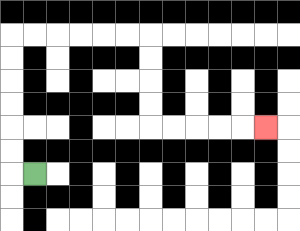{'start': '[1, 7]', 'end': '[11, 5]', 'path_directions': 'L,U,U,U,U,U,U,R,R,R,R,R,R,D,D,D,D,R,R,R,R,R', 'path_coordinates': '[[1, 7], [0, 7], [0, 6], [0, 5], [0, 4], [0, 3], [0, 2], [0, 1], [1, 1], [2, 1], [3, 1], [4, 1], [5, 1], [6, 1], [6, 2], [6, 3], [6, 4], [6, 5], [7, 5], [8, 5], [9, 5], [10, 5], [11, 5]]'}